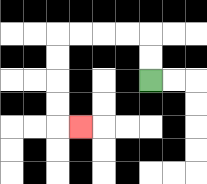{'start': '[6, 3]', 'end': '[3, 5]', 'path_directions': 'U,U,L,L,L,L,D,D,D,D,R', 'path_coordinates': '[[6, 3], [6, 2], [6, 1], [5, 1], [4, 1], [3, 1], [2, 1], [2, 2], [2, 3], [2, 4], [2, 5], [3, 5]]'}